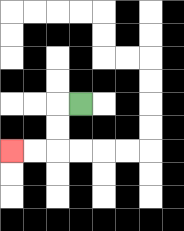{'start': '[3, 4]', 'end': '[0, 6]', 'path_directions': 'L,D,D,L,L', 'path_coordinates': '[[3, 4], [2, 4], [2, 5], [2, 6], [1, 6], [0, 6]]'}